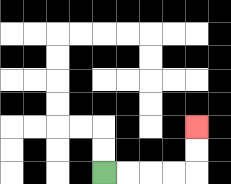{'start': '[4, 7]', 'end': '[8, 5]', 'path_directions': 'R,R,R,R,U,U', 'path_coordinates': '[[4, 7], [5, 7], [6, 7], [7, 7], [8, 7], [8, 6], [8, 5]]'}